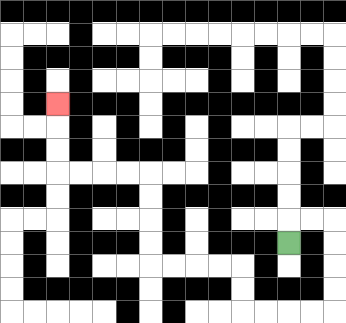{'start': '[12, 10]', 'end': '[2, 4]', 'path_directions': 'U,R,R,D,D,D,D,L,L,L,L,U,U,L,L,L,L,U,U,U,U,L,L,L,L,U,U,U', 'path_coordinates': '[[12, 10], [12, 9], [13, 9], [14, 9], [14, 10], [14, 11], [14, 12], [14, 13], [13, 13], [12, 13], [11, 13], [10, 13], [10, 12], [10, 11], [9, 11], [8, 11], [7, 11], [6, 11], [6, 10], [6, 9], [6, 8], [6, 7], [5, 7], [4, 7], [3, 7], [2, 7], [2, 6], [2, 5], [2, 4]]'}